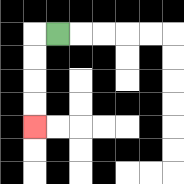{'start': '[2, 1]', 'end': '[1, 5]', 'path_directions': 'L,D,D,D,D', 'path_coordinates': '[[2, 1], [1, 1], [1, 2], [1, 3], [1, 4], [1, 5]]'}